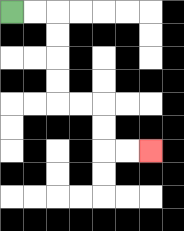{'start': '[0, 0]', 'end': '[6, 6]', 'path_directions': 'R,R,D,D,D,D,R,R,D,D,R,R', 'path_coordinates': '[[0, 0], [1, 0], [2, 0], [2, 1], [2, 2], [2, 3], [2, 4], [3, 4], [4, 4], [4, 5], [4, 6], [5, 6], [6, 6]]'}